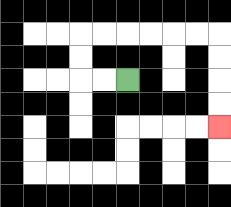{'start': '[5, 3]', 'end': '[9, 5]', 'path_directions': 'L,L,U,U,R,R,R,R,R,R,D,D,D,D', 'path_coordinates': '[[5, 3], [4, 3], [3, 3], [3, 2], [3, 1], [4, 1], [5, 1], [6, 1], [7, 1], [8, 1], [9, 1], [9, 2], [9, 3], [9, 4], [9, 5]]'}